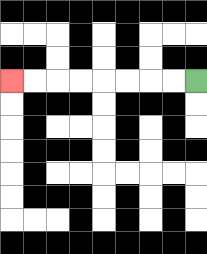{'start': '[8, 3]', 'end': '[0, 3]', 'path_directions': 'L,L,L,L,L,L,L,L', 'path_coordinates': '[[8, 3], [7, 3], [6, 3], [5, 3], [4, 3], [3, 3], [2, 3], [1, 3], [0, 3]]'}